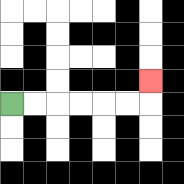{'start': '[0, 4]', 'end': '[6, 3]', 'path_directions': 'R,R,R,R,R,R,U', 'path_coordinates': '[[0, 4], [1, 4], [2, 4], [3, 4], [4, 4], [5, 4], [6, 4], [6, 3]]'}